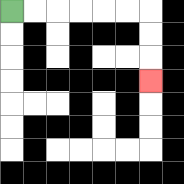{'start': '[0, 0]', 'end': '[6, 3]', 'path_directions': 'R,R,R,R,R,R,D,D,D', 'path_coordinates': '[[0, 0], [1, 0], [2, 0], [3, 0], [4, 0], [5, 0], [6, 0], [6, 1], [6, 2], [6, 3]]'}